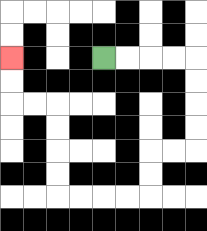{'start': '[4, 2]', 'end': '[0, 2]', 'path_directions': 'R,R,R,R,D,D,D,D,L,L,D,D,L,L,L,L,U,U,U,U,L,L,U,U', 'path_coordinates': '[[4, 2], [5, 2], [6, 2], [7, 2], [8, 2], [8, 3], [8, 4], [8, 5], [8, 6], [7, 6], [6, 6], [6, 7], [6, 8], [5, 8], [4, 8], [3, 8], [2, 8], [2, 7], [2, 6], [2, 5], [2, 4], [1, 4], [0, 4], [0, 3], [0, 2]]'}